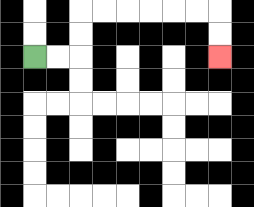{'start': '[1, 2]', 'end': '[9, 2]', 'path_directions': 'R,R,U,U,R,R,R,R,R,R,D,D', 'path_coordinates': '[[1, 2], [2, 2], [3, 2], [3, 1], [3, 0], [4, 0], [5, 0], [6, 0], [7, 0], [8, 0], [9, 0], [9, 1], [9, 2]]'}